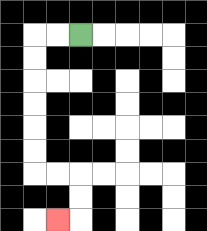{'start': '[3, 1]', 'end': '[2, 9]', 'path_directions': 'L,L,D,D,D,D,D,D,R,R,D,D,L', 'path_coordinates': '[[3, 1], [2, 1], [1, 1], [1, 2], [1, 3], [1, 4], [1, 5], [1, 6], [1, 7], [2, 7], [3, 7], [3, 8], [3, 9], [2, 9]]'}